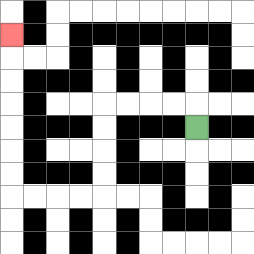{'start': '[8, 5]', 'end': '[0, 1]', 'path_directions': 'U,L,L,L,L,D,D,D,D,L,L,L,L,U,U,U,U,U,U,U', 'path_coordinates': '[[8, 5], [8, 4], [7, 4], [6, 4], [5, 4], [4, 4], [4, 5], [4, 6], [4, 7], [4, 8], [3, 8], [2, 8], [1, 8], [0, 8], [0, 7], [0, 6], [0, 5], [0, 4], [0, 3], [0, 2], [0, 1]]'}